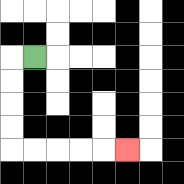{'start': '[1, 2]', 'end': '[5, 6]', 'path_directions': 'L,D,D,D,D,R,R,R,R,R', 'path_coordinates': '[[1, 2], [0, 2], [0, 3], [0, 4], [0, 5], [0, 6], [1, 6], [2, 6], [3, 6], [4, 6], [5, 6]]'}